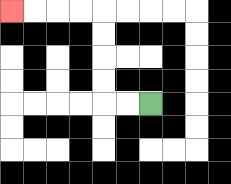{'start': '[6, 4]', 'end': '[0, 0]', 'path_directions': 'L,L,U,U,U,U,L,L,L,L', 'path_coordinates': '[[6, 4], [5, 4], [4, 4], [4, 3], [4, 2], [4, 1], [4, 0], [3, 0], [2, 0], [1, 0], [0, 0]]'}